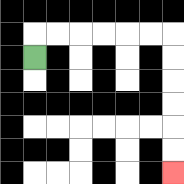{'start': '[1, 2]', 'end': '[7, 7]', 'path_directions': 'U,R,R,R,R,R,R,D,D,D,D,D,D', 'path_coordinates': '[[1, 2], [1, 1], [2, 1], [3, 1], [4, 1], [5, 1], [6, 1], [7, 1], [7, 2], [7, 3], [7, 4], [7, 5], [7, 6], [7, 7]]'}